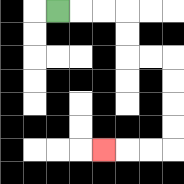{'start': '[2, 0]', 'end': '[4, 6]', 'path_directions': 'R,R,R,D,D,R,R,D,D,D,D,L,L,L', 'path_coordinates': '[[2, 0], [3, 0], [4, 0], [5, 0], [5, 1], [5, 2], [6, 2], [7, 2], [7, 3], [7, 4], [7, 5], [7, 6], [6, 6], [5, 6], [4, 6]]'}